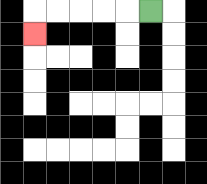{'start': '[6, 0]', 'end': '[1, 1]', 'path_directions': 'L,L,L,L,L,D', 'path_coordinates': '[[6, 0], [5, 0], [4, 0], [3, 0], [2, 0], [1, 0], [1, 1]]'}